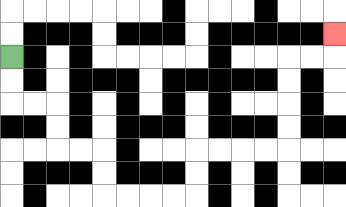{'start': '[0, 2]', 'end': '[14, 1]', 'path_directions': 'D,D,R,R,D,D,R,R,D,D,R,R,R,R,U,U,R,R,R,R,U,U,U,U,R,R,U', 'path_coordinates': '[[0, 2], [0, 3], [0, 4], [1, 4], [2, 4], [2, 5], [2, 6], [3, 6], [4, 6], [4, 7], [4, 8], [5, 8], [6, 8], [7, 8], [8, 8], [8, 7], [8, 6], [9, 6], [10, 6], [11, 6], [12, 6], [12, 5], [12, 4], [12, 3], [12, 2], [13, 2], [14, 2], [14, 1]]'}